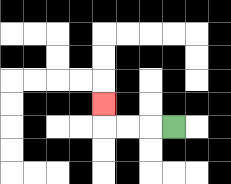{'start': '[7, 5]', 'end': '[4, 4]', 'path_directions': 'L,L,L,U', 'path_coordinates': '[[7, 5], [6, 5], [5, 5], [4, 5], [4, 4]]'}